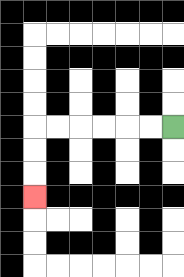{'start': '[7, 5]', 'end': '[1, 8]', 'path_directions': 'L,L,L,L,L,L,D,D,D', 'path_coordinates': '[[7, 5], [6, 5], [5, 5], [4, 5], [3, 5], [2, 5], [1, 5], [1, 6], [1, 7], [1, 8]]'}